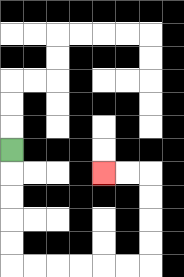{'start': '[0, 6]', 'end': '[4, 7]', 'path_directions': 'D,D,D,D,D,R,R,R,R,R,R,U,U,U,U,L,L', 'path_coordinates': '[[0, 6], [0, 7], [0, 8], [0, 9], [0, 10], [0, 11], [1, 11], [2, 11], [3, 11], [4, 11], [5, 11], [6, 11], [6, 10], [6, 9], [6, 8], [6, 7], [5, 7], [4, 7]]'}